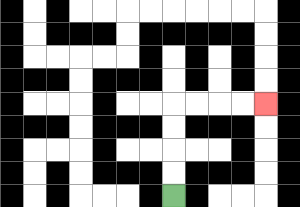{'start': '[7, 8]', 'end': '[11, 4]', 'path_directions': 'U,U,U,U,R,R,R,R', 'path_coordinates': '[[7, 8], [7, 7], [7, 6], [7, 5], [7, 4], [8, 4], [9, 4], [10, 4], [11, 4]]'}